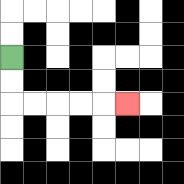{'start': '[0, 2]', 'end': '[5, 4]', 'path_directions': 'D,D,R,R,R,R,R', 'path_coordinates': '[[0, 2], [0, 3], [0, 4], [1, 4], [2, 4], [3, 4], [4, 4], [5, 4]]'}